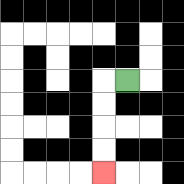{'start': '[5, 3]', 'end': '[4, 7]', 'path_directions': 'L,D,D,D,D', 'path_coordinates': '[[5, 3], [4, 3], [4, 4], [4, 5], [4, 6], [4, 7]]'}